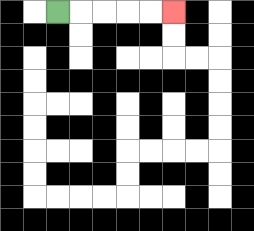{'start': '[2, 0]', 'end': '[7, 0]', 'path_directions': 'R,R,R,R,R', 'path_coordinates': '[[2, 0], [3, 0], [4, 0], [5, 0], [6, 0], [7, 0]]'}